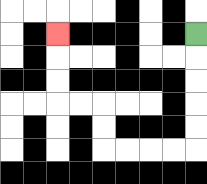{'start': '[8, 1]', 'end': '[2, 1]', 'path_directions': 'D,D,D,D,D,L,L,L,L,U,U,L,L,U,U,U', 'path_coordinates': '[[8, 1], [8, 2], [8, 3], [8, 4], [8, 5], [8, 6], [7, 6], [6, 6], [5, 6], [4, 6], [4, 5], [4, 4], [3, 4], [2, 4], [2, 3], [2, 2], [2, 1]]'}